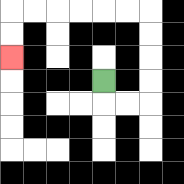{'start': '[4, 3]', 'end': '[0, 2]', 'path_directions': 'D,R,R,U,U,U,U,L,L,L,L,L,L,D,D', 'path_coordinates': '[[4, 3], [4, 4], [5, 4], [6, 4], [6, 3], [6, 2], [6, 1], [6, 0], [5, 0], [4, 0], [3, 0], [2, 0], [1, 0], [0, 0], [0, 1], [0, 2]]'}